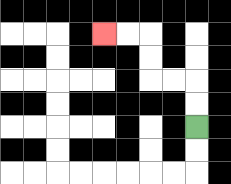{'start': '[8, 5]', 'end': '[4, 1]', 'path_directions': 'U,U,L,L,U,U,L,L', 'path_coordinates': '[[8, 5], [8, 4], [8, 3], [7, 3], [6, 3], [6, 2], [6, 1], [5, 1], [4, 1]]'}